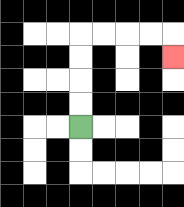{'start': '[3, 5]', 'end': '[7, 2]', 'path_directions': 'U,U,U,U,R,R,R,R,D', 'path_coordinates': '[[3, 5], [3, 4], [3, 3], [3, 2], [3, 1], [4, 1], [5, 1], [6, 1], [7, 1], [7, 2]]'}